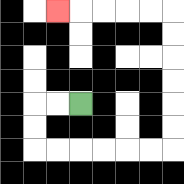{'start': '[3, 4]', 'end': '[2, 0]', 'path_directions': 'L,L,D,D,R,R,R,R,R,R,U,U,U,U,U,U,L,L,L,L,L', 'path_coordinates': '[[3, 4], [2, 4], [1, 4], [1, 5], [1, 6], [2, 6], [3, 6], [4, 6], [5, 6], [6, 6], [7, 6], [7, 5], [7, 4], [7, 3], [7, 2], [7, 1], [7, 0], [6, 0], [5, 0], [4, 0], [3, 0], [2, 0]]'}